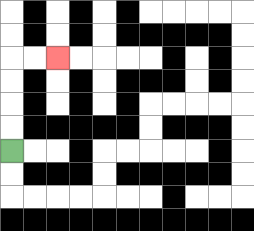{'start': '[0, 6]', 'end': '[2, 2]', 'path_directions': 'U,U,U,U,R,R', 'path_coordinates': '[[0, 6], [0, 5], [0, 4], [0, 3], [0, 2], [1, 2], [2, 2]]'}